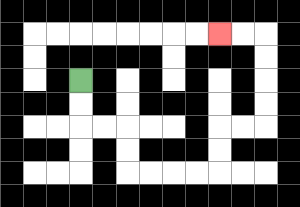{'start': '[3, 3]', 'end': '[9, 1]', 'path_directions': 'D,D,R,R,D,D,R,R,R,R,U,U,R,R,U,U,U,U,L,L', 'path_coordinates': '[[3, 3], [3, 4], [3, 5], [4, 5], [5, 5], [5, 6], [5, 7], [6, 7], [7, 7], [8, 7], [9, 7], [9, 6], [9, 5], [10, 5], [11, 5], [11, 4], [11, 3], [11, 2], [11, 1], [10, 1], [9, 1]]'}